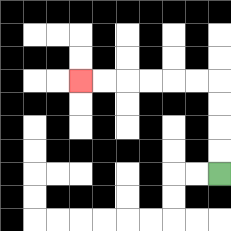{'start': '[9, 7]', 'end': '[3, 3]', 'path_directions': 'U,U,U,U,L,L,L,L,L,L', 'path_coordinates': '[[9, 7], [9, 6], [9, 5], [9, 4], [9, 3], [8, 3], [7, 3], [6, 3], [5, 3], [4, 3], [3, 3]]'}